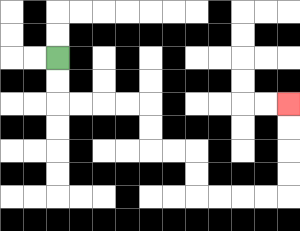{'start': '[2, 2]', 'end': '[12, 4]', 'path_directions': 'D,D,R,R,R,R,D,D,R,R,D,D,R,R,R,R,U,U,U,U', 'path_coordinates': '[[2, 2], [2, 3], [2, 4], [3, 4], [4, 4], [5, 4], [6, 4], [6, 5], [6, 6], [7, 6], [8, 6], [8, 7], [8, 8], [9, 8], [10, 8], [11, 8], [12, 8], [12, 7], [12, 6], [12, 5], [12, 4]]'}